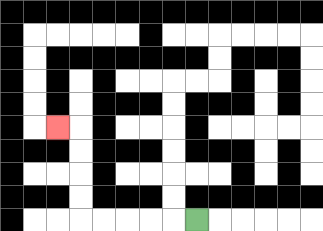{'start': '[8, 9]', 'end': '[2, 5]', 'path_directions': 'L,L,L,L,L,U,U,U,U,L', 'path_coordinates': '[[8, 9], [7, 9], [6, 9], [5, 9], [4, 9], [3, 9], [3, 8], [3, 7], [3, 6], [3, 5], [2, 5]]'}